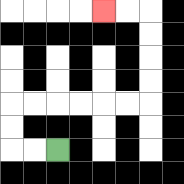{'start': '[2, 6]', 'end': '[4, 0]', 'path_directions': 'L,L,U,U,R,R,R,R,R,R,U,U,U,U,L,L', 'path_coordinates': '[[2, 6], [1, 6], [0, 6], [0, 5], [0, 4], [1, 4], [2, 4], [3, 4], [4, 4], [5, 4], [6, 4], [6, 3], [6, 2], [6, 1], [6, 0], [5, 0], [4, 0]]'}